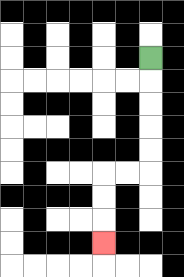{'start': '[6, 2]', 'end': '[4, 10]', 'path_directions': 'D,D,D,D,D,L,L,D,D,D', 'path_coordinates': '[[6, 2], [6, 3], [6, 4], [6, 5], [6, 6], [6, 7], [5, 7], [4, 7], [4, 8], [4, 9], [4, 10]]'}